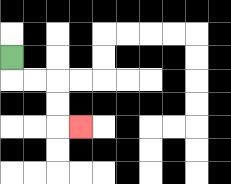{'start': '[0, 2]', 'end': '[3, 5]', 'path_directions': 'D,R,R,D,D,R', 'path_coordinates': '[[0, 2], [0, 3], [1, 3], [2, 3], [2, 4], [2, 5], [3, 5]]'}